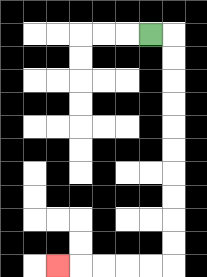{'start': '[6, 1]', 'end': '[2, 11]', 'path_directions': 'R,D,D,D,D,D,D,D,D,D,D,L,L,L,L,L', 'path_coordinates': '[[6, 1], [7, 1], [7, 2], [7, 3], [7, 4], [7, 5], [7, 6], [7, 7], [7, 8], [7, 9], [7, 10], [7, 11], [6, 11], [5, 11], [4, 11], [3, 11], [2, 11]]'}